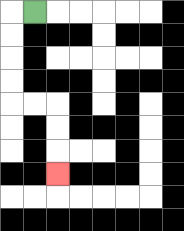{'start': '[1, 0]', 'end': '[2, 7]', 'path_directions': 'L,D,D,D,D,R,R,D,D,D', 'path_coordinates': '[[1, 0], [0, 0], [0, 1], [0, 2], [0, 3], [0, 4], [1, 4], [2, 4], [2, 5], [2, 6], [2, 7]]'}